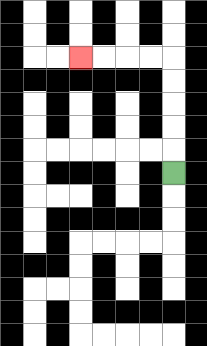{'start': '[7, 7]', 'end': '[3, 2]', 'path_directions': 'U,U,U,U,U,L,L,L,L', 'path_coordinates': '[[7, 7], [7, 6], [7, 5], [7, 4], [7, 3], [7, 2], [6, 2], [5, 2], [4, 2], [3, 2]]'}